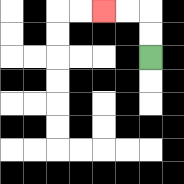{'start': '[6, 2]', 'end': '[4, 0]', 'path_directions': 'U,U,L,L', 'path_coordinates': '[[6, 2], [6, 1], [6, 0], [5, 0], [4, 0]]'}